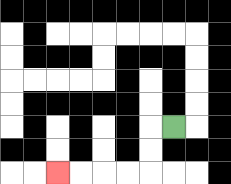{'start': '[7, 5]', 'end': '[2, 7]', 'path_directions': 'L,D,D,L,L,L,L', 'path_coordinates': '[[7, 5], [6, 5], [6, 6], [6, 7], [5, 7], [4, 7], [3, 7], [2, 7]]'}